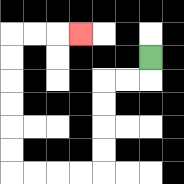{'start': '[6, 2]', 'end': '[3, 1]', 'path_directions': 'D,L,L,D,D,D,D,L,L,L,L,U,U,U,U,U,U,R,R,R', 'path_coordinates': '[[6, 2], [6, 3], [5, 3], [4, 3], [4, 4], [4, 5], [4, 6], [4, 7], [3, 7], [2, 7], [1, 7], [0, 7], [0, 6], [0, 5], [0, 4], [0, 3], [0, 2], [0, 1], [1, 1], [2, 1], [3, 1]]'}